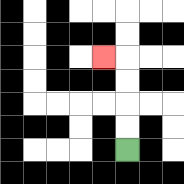{'start': '[5, 6]', 'end': '[4, 2]', 'path_directions': 'U,U,U,U,L', 'path_coordinates': '[[5, 6], [5, 5], [5, 4], [5, 3], [5, 2], [4, 2]]'}